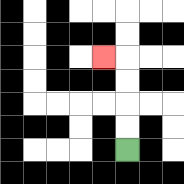{'start': '[5, 6]', 'end': '[4, 2]', 'path_directions': 'U,U,U,U,L', 'path_coordinates': '[[5, 6], [5, 5], [5, 4], [5, 3], [5, 2], [4, 2]]'}